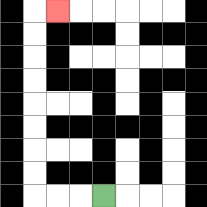{'start': '[4, 8]', 'end': '[2, 0]', 'path_directions': 'L,L,L,U,U,U,U,U,U,U,U,R', 'path_coordinates': '[[4, 8], [3, 8], [2, 8], [1, 8], [1, 7], [1, 6], [1, 5], [1, 4], [1, 3], [1, 2], [1, 1], [1, 0], [2, 0]]'}